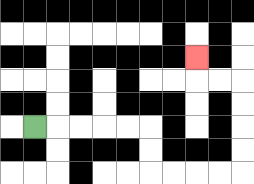{'start': '[1, 5]', 'end': '[8, 2]', 'path_directions': 'R,R,R,R,R,D,D,R,R,R,R,U,U,U,U,L,L,U', 'path_coordinates': '[[1, 5], [2, 5], [3, 5], [4, 5], [5, 5], [6, 5], [6, 6], [6, 7], [7, 7], [8, 7], [9, 7], [10, 7], [10, 6], [10, 5], [10, 4], [10, 3], [9, 3], [8, 3], [8, 2]]'}